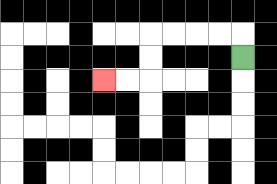{'start': '[10, 2]', 'end': '[4, 3]', 'path_directions': 'U,L,L,L,L,D,D,L,L', 'path_coordinates': '[[10, 2], [10, 1], [9, 1], [8, 1], [7, 1], [6, 1], [6, 2], [6, 3], [5, 3], [4, 3]]'}